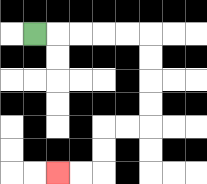{'start': '[1, 1]', 'end': '[2, 7]', 'path_directions': 'R,R,R,R,R,D,D,D,D,L,L,D,D,L,L', 'path_coordinates': '[[1, 1], [2, 1], [3, 1], [4, 1], [5, 1], [6, 1], [6, 2], [6, 3], [6, 4], [6, 5], [5, 5], [4, 5], [4, 6], [4, 7], [3, 7], [2, 7]]'}